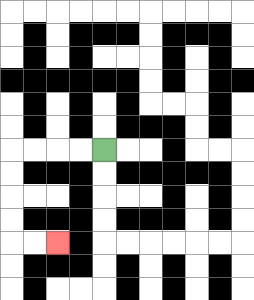{'start': '[4, 6]', 'end': '[2, 10]', 'path_directions': 'L,L,L,L,D,D,D,D,R,R', 'path_coordinates': '[[4, 6], [3, 6], [2, 6], [1, 6], [0, 6], [0, 7], [0, 8], [0, 9], [0, 10], [1, 10], [2, 10]]'}